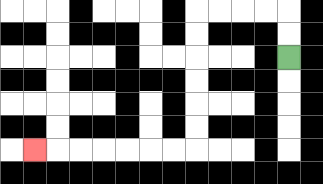{'start': '[12, 2]', 'end': '[1, 6]', 'path_directions': 'U,U,L,L,L,L,D,D,D,D,D,D,L,L,L,L,L,L,L', 'path_coordinates': '[[12, 2], [12, 1], [12, 0], [11, 0], [10, 0], [9, 0], [8, 0], [8, 1], [8, 2], [8, 3], [8, 4], [8, 5], [8, 6], [7, 6], [6, 6], [5, 6], [4, 6], [3, 6], [2, 6], [1, 6]]'}